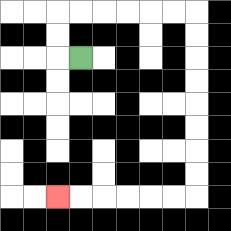{'start': '[3, 2]', 'end': '[2, 8]', 'path_directions': 'L,U,U,R,R,R,R,R,R,D,D,D,D,D,D,D,D,L,L,L,L,L,L', 'path_coordinates': '[[3, 2], [2, 2], [2, 1], [2, 0], [3, 0], [4, 0], [5, 0], [6, 0], [7, 0], [8, 0], [8, 1], [8, 2], [8, 3], [8, 4], [8, 5], [8, 6], [8, 7], [8, 8], [7, 8], [6, 8], [5, 8], [4, 8], [3, 8], [2, 8]]'}